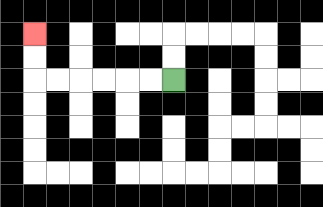{'start': '[7, 3]', 'end': '[1, 1]', 'path_directions': 'L,L,L,L,L,L,U,U', 'path_coordinates': '[[7, 3], [6, 3], [5, 3], [4, 3], [3, 3], [2, 3], [1, 3], [1, 2], [1, 1]]'}